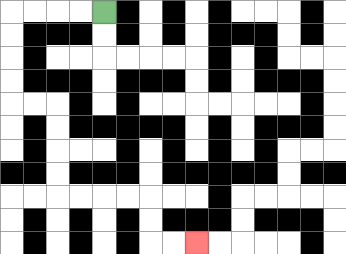{'start': '[4, 0]', 'end': '[8, 10]', 'path_directions': 'L,L,L,L,D,D,D,D,R,R,D,D,D,D,R,R,R,R,D,D,R,R', 'path_coordinates': '[[4, 0], [3, 0], [2, 0], [1, 0], [0, 0], [0, 1], [0, 2], [0, 3], [0, 4], [1, 4], [2, 4], [2, 5], [2, 6], [2, 7], [2, 8], [3, 8], [4, 8], [5, 8], [6, 8], [6, 9], [6, 10], [7, 10], [8, 10]]'}